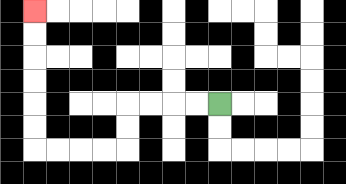{'start': '[9, 4]', 'end': '[1, 0]', 'path_directions': 'L,L,L,L,D,D,L,L,L,L,U,U,U,U,U,U', 'path_coordinates': '[[9, 4], [8, 4], [7, 4], [6, 4], [5, 4], [5, 5], [5, 6], [4, 6], [3, 6], [2, 6], [1, 6], [1, 5], [1, 4], [1, 3], [1, 2], [1, 1], [1, 0]]'}